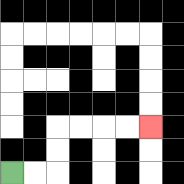{'start': '[0, 7]', 'end': '[6, 5]', 'path_directions': 'R,R,U,U,R,R,R,R', 'path_coordinates': '[[0, 7], [1, 7], [2, 7], [2, 6], [2, 5], [3, 5], [4, 5], [5, 5], [6, 5]]'}